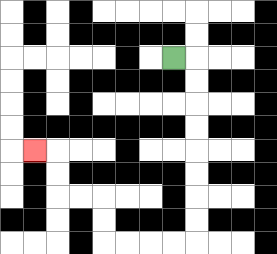{'start': '[7, 2]', 'end': '[1, 6]', 'path_directions': 'R,D,D,D,D,D,D,D,D,L,L,L,L,U,U,L,L,U,U,L', 'path_coordinates': '[[7, 2], [8, 2], [8, 3], [8, 4], [8, 5], [8, 6], [8, 7], [8, 8], [8, 9], [8, 10], [7, 10], [6, 10], [5, 10], [4, 10], [4, 9], [4, 8], [3, 8], [2, 8], [2, 7], [2, 6], [1, 6]]'}